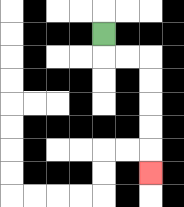{'start': '[4, 1]', 'end': '[6, 7]', 'path_directions': 'D,R,R,D,D,D,D,D', 'path_coordinates': '[[4, 1], [4, 2], [5, 2], [6, 2], [6, 3], [6, 4], [6, 5], [6, 6], [6, 7]]'}